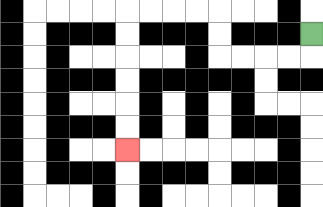{'start': '[13, 1]', 'end': '[5, 6]', 'path_directions': 'D,L,L,L,L,U,U,L,L,L,L,D,D,D,D,D,D', 'path_coordinates': '[[13, 1], [13, 2], [12, 2], [11, 2], [10, 2], [9, 2], [9, 1], [9, 0], [8, 0], [7, 0], [6, 0], [5, 0], [5, 1], [5, 2], [5, 3], [5, 4], [5, 5], [5, 6]]'}